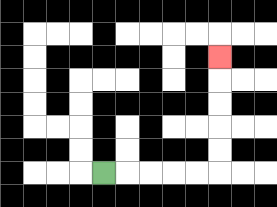{'start': '[4, 7]', 'end': '[9, 2]', 'path_directions': 'R,R,R,R,R,U,U,U,U,U', 'path_coordinates': '[[4, 7], [5, 7], [6, 7], [7, 7], [8, 7], [9, 7], [9, 6], [9, 5], [9, 4], [9, 3], [9, 2]]'}